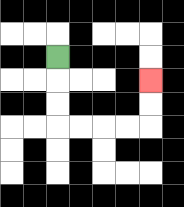{'start': '[2, 2]', 'end': '[6, 3]', 'path_directions': 'D,D,D,R,R,R,R,U,U', 'path_coordinates': '[[2, 2], [2, 3], [2, 4], [2, 5], [3, 5], [4, 5], [5, 5], [6, 5], [6, 4], [6, 3]]'}